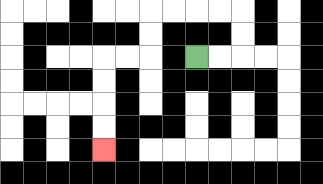{'start': '[8, 2]', 'end': '[4, 6]', 'path_directions': 'R,R,U,U,L,L,L,L,D,D,L,L,D,D,D,D', 'path_coordinates': '[[8, 2], [9, 2], [10, 2], [10, 1], [10, 0], [9, 0], [8, 0], [7, 0], [6, 0], [6, 1], [6, 2], [5, 2], [4, 2], [4, 3], [4, 4], [4, 5], [4, 6]]'}